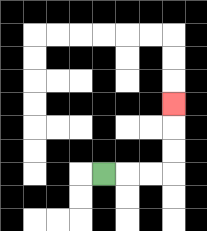{'start': '[4, 7]', 'end': '[7, 4]', 'path_directions': 'R,R,R,U,U,U', 'path_coordinates': '[[4, 7], [5, 7], [6, 7], [7, 7], [7, 6], [7, 5], [7, 4]]'}